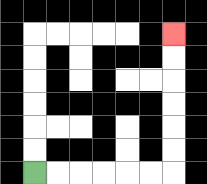{'start': '[1, 7]', 'end': '[7, 1]', 'path_directions': 'R,R,R,R,R,R,U,U,U,U,U,U', 'path_coordinates': '[[1, 7], [2, 7], [3, 7], [4, 7], [5, 7], [6, 7], [7, 7], [7, 6], [7, 5], [7, 4], [7, 3], [7, 2], [7, 1]]'}